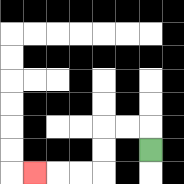{'start': '[6, 6]', 'end': '[1, 7]', 'path_directions': 'U,L,L,D,D,L,L,L', 'path_coordinates': '[[6, 6], [6, 5], [5, 5], [4, 5], [4, 6], [4, 7], [3, 7], [2, 7], [1, 7]]'}